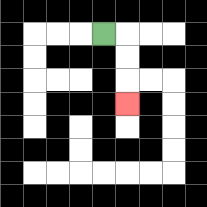{'start': '[4, 1]', 'end': '[5, 4]', 'path_directions': 'R,D,D,D', 'path_coordinates': '[[4, 1], [5, 1], [5, 2], [5, 3], [5, 4]]'}